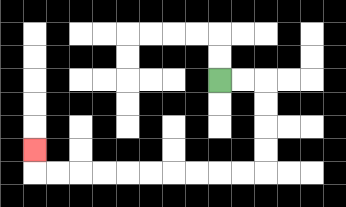{'start': '[9, 3]', 'end': '[1, 6]', 'path_directions': 'R,R,D,D,D,D,L,L,L,L,L,L,L,L,L,L,U', 'path_coordinates': '[[9, 3], [10, 3], [11, 3], [11, 4], [11, 5], [11, 6], [11, 7], [10, 7], [9, 7], [8, 7], [7, 7], [6, 7], [5, 7], [4, 7], [3, 7], [2, 7], [1, 7], [1, 6]]'}